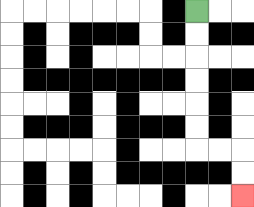{'start': '[8, 0]', 'end': '[10, 8]', 'path_directions': 'D,D,D,D,D,D,R,R,D,D', 'path_coordinates': '[[8, 0], [8, 1], [8, 2], [8, 3], [8, 4], [8, 5], [8, 6], [9, 6], [10, 6], [10, 7], [10, 8]]'}